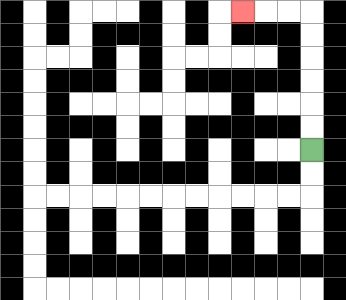{'start': '[13, 6]', 'end': '[10, 0]', 'path_directions': 'U,U,U,U,U,U,L,L,L', 'path_coordinates': '[[13, 6], [13, 5], [13, 4], [13, 3], [13, 2], [13, 1], [13, 0], [12, 0], [11, 0], [10, 0]]'}